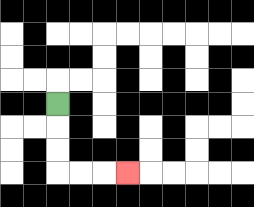{'start': '[2, 4]', 'end': '[5, 7]', 'path_directions': 'D,D,D,R,R,R', 'path_coordinates': '[[2, 4], [2, 5], [2, 6], [2, 7], [3, 7], [4, 7], [5, 7]]'}